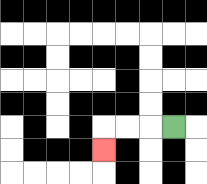{'start': '[7, 5]', 'end': '[4, 6]', 'path_directions': 'L,L,L,D', 'path_coordinates': '[[7, 5], [6, 5], [5, 5], [4, 5], [4, 6]]'}